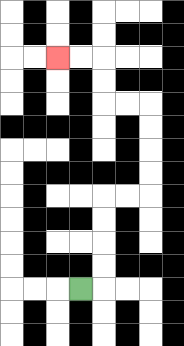{'start': '[3, 12]', 'end': '[2, 2]', 'path_directions': 'R,U,U,U,U,R,R,U,U,U,U,L,L,U,U,L,L', 'path_coordinates': '[[3, 12], [4, 12], [4, 11], [4, 10], [4, 9], [4, 8], [5, 8], [6, 8], [6, 7], [6, 6], [6, 5], [6, 4], [5, 4], [4, 4], [4, 3], [4, 2], [3, 2], [2, 2]]'}